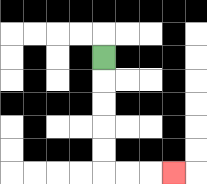{'start': '[4, 2]', 'end': '[7, 7]', 'path_directions': 'D,D,D,D,D,R,R,R', 'path_coordinates': '[[4, 2], [4, 3], [4, 4], [4, 5], [4, 6], [4, 7], [5, 7], [6, 7], [7, 7]]'}